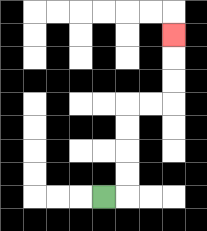{'start': '[4, 8]', 'end': '[7, 1]', 'path_directions': 'R,U,U,U,U,R,R,U,U,U', 'path_coordinates': '[[4, 8], [5, 8], [5, 7], [5, 6], [5, 5], [5, 4], [6, 4], [7, 4], [7, 3], [7, 2], [7, 1]]'}